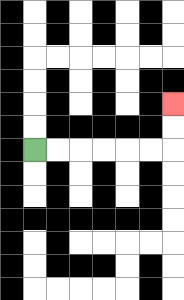{'start': '[1, 6]', 'end': '[7, 4]', 'path_directions': 'R,R,R,R,R,R,U,U', 'path_coordinates': '[[1, 6], [2, 6], [3, 6], [4, 6], [5, 6], [6, 6], [7, 6], [7, 5], [7, 4]]'}